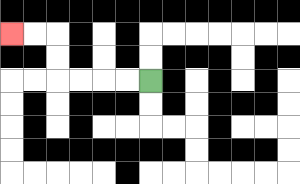{'start': '[6, 3]', 'end': '[0, 1]', 'path_directions': 'L,L,L,L,U,U,L,L', 'path_coordinates': '[[6, 3], [5, 3], [4, 3], [3, 3], [2, 3], [2, 2], [2, 1], [1, 1], [0, 1]]'}